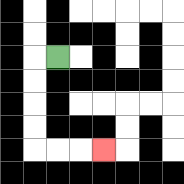{'start': '[2, 2]', 'end': '[4, 6]', 'path_directions': 'L,D,D,D,D,R,R,R', 'path_coordinates': '[[2, 2], [1, 2], [1, 3], [1, 4], [1, 5], [1, 6], [2, 6], [3, 6], [4, 6]]'}